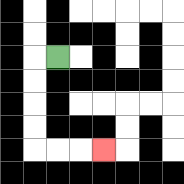{'start': '[2, 2]', 'end': '[4, 6]', 'path_directions': 'L,D,D,D,D,R,R,R', 'path_coordinates': '[[2, 2], [1, 2], [1, 3], [1, 4], [1, 5], [1, 6], [2, 6], [3, 6], [4, 6]]'}